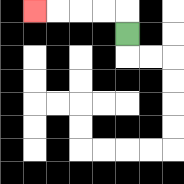{'start': '[5, 1]', 'end': '[1, 0]', 'path_directions': 'U,L,L,L,L', 'path_coordinates': '[[5, 1], [5, 0], [4, 0], [3, 0], [2, 0], [1, 0]]'}